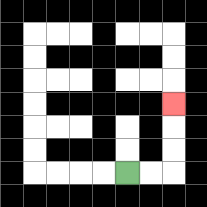{'start': '[5, 7]', 'end': '[7, 4]', 'path_directions': 'R,R,U,U,U', 'path_coordinates': '[[5, 7], [6, 7], [7, 7], [7, 6], [7, 5], [7, 4]]'}